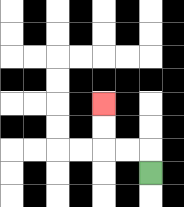{'start': '[6, 7]', 'end': '[4, 4]', 'path_directions': 'U,L,L,U,U', 'path_coordinates': '[[6, 7], [6, 6], [5, 6], [4, 6], [4, 5], [4, 4]]'}